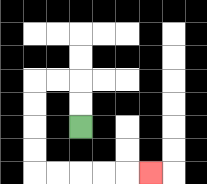{'start': '[3, 5]', 'end': '[6, 7]', 'path_directions': 'U,U,L,L,D,D,D,D,R,R,R,R,R', 'path_coordinates': '[[3, 5], [3, 4], [3, 3], [2, 3], [1, 3], [1, 4], [1, 5], [1, 6], [1, 7], [2, 7], [3, 7], [4, 7], [5, 7], [6, 7]]'}